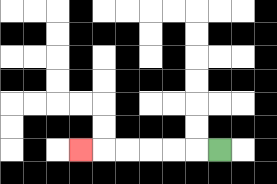{'start': '[9, 6]', 'end': '[3, 6]', 'path_directions': 'L,L,L,L,L,L', 'path_coordinates': '[[9, 6], [8, 6], [7, 6], [6, 6], [5, 6], [4, 6], [3, 6]]'}